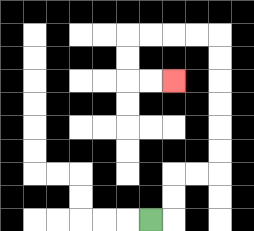{'start': '[6, 9]', 'end': '[7, 3]', 'path_directions': 'R,U,U,R,R,U,U,U,U,U,U,L,L,L,L,D,D,R,R', 'path_coordinates': '[[6, 9], [7, 9], [7, 8], [7, 7], [8, 7], [9, 7], [9, 6], [9, 5], [9, 4], [9, 3], [9, 2], [9, 1], [8, 1], [7, 1], [6, 1], [5, 1], [5, 2], [5, 3], [6, 3], [7, 3]]'}